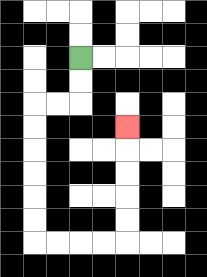{'start': '[3, 2]', 'end': '[5, 5]', 'path_directions': 'D,D,L,L,D,D,D,D,D,D,R,R,R,R,U,U,U,U,U', 'path_coordinates': '[[3, 2], [3, 3], [3, 4], [2, 4], [1, 4], [1, 5], [1, 6], [1, 7], [1, 8], [1, 9], [1, 10], [2, 10], [3, 10], [4, 10], [5, 10], [5, 9], [5, 8], [5, 7], [5, 6], [5, 5]]'}